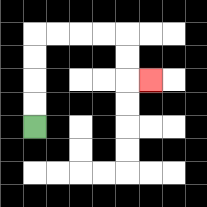{'start': '[1, 5]', 'end': '[6, 3]', 'path_directions': 'U,U,U,U,R,R,R,R,D,D,R', 'path_coordinates': '[[1, 5], [1, 4], [1, 3], [1, 2], [1, 1], [2, 1], [3, 1], [4, 1], [5, 1], [5, 2], [5, 3], [6, 3]]'}